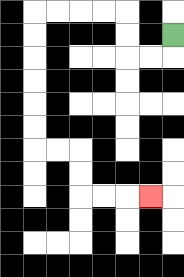{'start': '[7, 1]', 'end': '[6, 8]', 'path_directions': 'D,L,L,U,U,L,L,L,L,D,D,D,D,D,D,R,R,D,D,R,R,R', 'path_coordinates': '[[7, 1], [7, 2], [6, 2], [5, 2], [5, 1], [5, 0], [4, 0], [3, 0], [2, 0], [1, 0], [1, 1], [1, 2], [1, 3], [1, 4], [1, 5], [1, 6], [2, 6], [3, 6], [3, 7], [3, 8], [4, 8], [5, 8], [6, 8]]'}